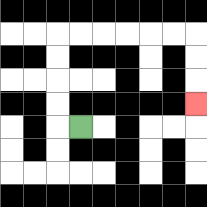{'start': '[3, 5]', 'end': '[8, 4]', 'path_directions': 'L,U,U,U,U,R,R,R,R,R,R,D,D,D', 'path_coordinates': '[[3, 5], [2, 5], [2, 4], [2, 3], [2, 2], [2, 1], [3, 1], [4, 1], [5, 1], [6, 1], [7, 1], [8, 1], [8, 2], [8, 3], [8, 4]]'}